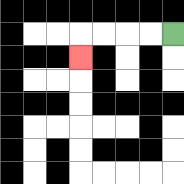{'start': '[7, 1]', 'end': '[3, 2]', 'path_directions': 'L,L,L,L,D', 'path_coordinates': '[[7, 1], [6, 1], [5, 1], [4, 1], [3, 1], [3, 2]]'}